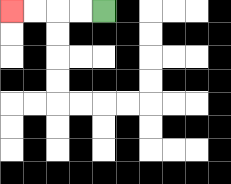{'start': '[4, 0]', 'end': '[0, 0]', 'path_directions': 'L,L,L,L', 'path_coordinates': '[[4, 0], [3, 0], [2, 0], [1, 0], [0, 0]]'}